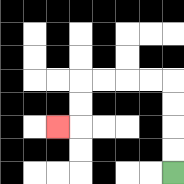{'start': '[7, 7]', 'end': '[2, 5]', 'path_directions': 'U,U,U,U,L,L,L,L,D,D,L', 'path_coordinates': '[[7, 7], [7, 6], [7, 5], [7, 4], [7, 3], [6, 3], [5, 3], [4, 3], [3, 3], [3, 4], [3, 5], [2, 5]]'}